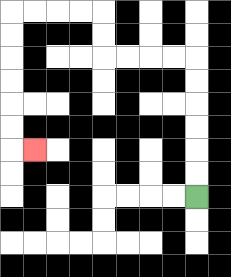{'start': '[8, 8]', 'end': '[1, 6]', 'path_directions': 'U,U,U,U,U,U,L,L,L,L,U,U,L,L,L,L,D,D,D,D,D,D,R', 'path_coordinates': '[[8, 8], [8, 7], [8, 6], [8, 5], [8, 4], [8, 3], [8, 2], [7, 2], [6, 2], [5, 2], [4, 2], [4, 1], [4, 0], [3, 0], [2, 0], [1, 0], [0, 0], [0, 1], [0, 2], [0, 3], [0, 4], [0, 5], [0, 6], [1, 6]]'}